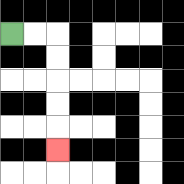{'start': '[0, 1]', 'end': '[2, 6]', 'path_directions': 'R,R,D,D,D,D,D', 'path_coordinates': '[[0, 1], [1, 1], [2, 1], [2, 2], [2, 3], [2, 4], [2, 5], [2, 6]]'}